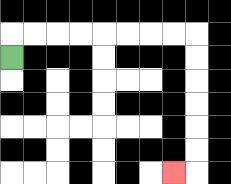{'start': '[0, 2]', 'end': '[7, 7]', 'path_directions': 'U,R,R,R,R,R,R,R,R,D,D,D,D,D,D,L', 'path_coordinates': '[[0, 2], [0, 1], [1, 1], [2, 1], [3, 1], [4, 1], [5, 1], [6, 1], [7, 1], [8, 1], [8, 2], [8, 3], [8, 4], [8, 5], [8, 6], [8, 7], [7, 7]]'}